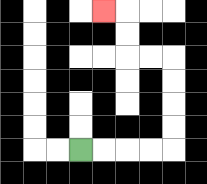{'start': '[3, 6]', 'end': '[4, 0]', 'path_directions': 'R,R,R,R,U,U,U,U,L,L,U,U,L', 'path_coordinates': '[[3, 6], [4, 6], [5, 6], [6, 6], [7, 6], [7, 5], [7, 4], [7, 3], [7, 2], [6, 2], [5, 2], [5, 1], [5, 0], [4, 0]]'}